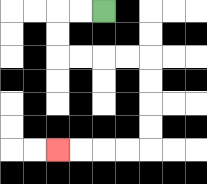{'start': '[4, 0]', 'end': '[2, 6]', 'path_directions': 'L,L,D,D,R,R,R,R,D,D,D,D,L,L,L,L', 'path_coordinates': '[[4, 0], [3, 0], [2, 0], [2, 1], [2, 2], [3, 2], [4, 2], [5, 2], [6, 2], [6, 3], [6, 4], [6, 5], [6, 6], [5, 6], [4, 6], [3, 6], [2, 6]]'}